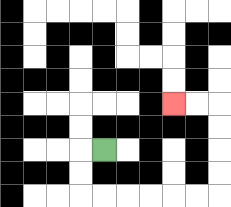{'start': '[4, 6]', 'end': '[7, 4]', 'path_directions': 'L,D,D,R,R,R,R,R,R,U,U,U,U,L,L', 'path_coordinates': '[[4, 6], [3, 6], [3, 7], [3, 8], [4, 8], [5, 8], [6, 8], [7, 8], [8, 8], [9, 8], [9, 7], [9, 6], [9, 5], [9, 4], [8, 4], [7, 4]]'}